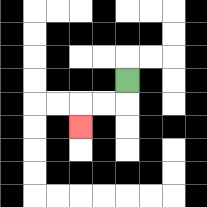{'start': '[5, 3]', 'end': '[3, 5]', 'path_directions': 'D,L,L,D', 'path_coordinates': '[[5, 3], [5, 4], [4, 4], [3, 4], [3, 5]]'}